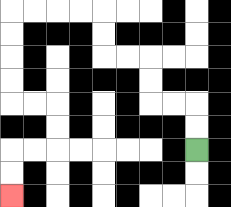{'start': '[8, 6]', 'end': '[0, 8]', 'path_directions': 'U,U,L,L,U,U,L,L,U,U,L,L,L,L,D,D,D,D,R,R,D,D,L,L,D,D', 'path_coordinates': '[[8, 6], [8, 5], [8, 4], [7, 4], [6, 4], [6, 3], [6, 2], [5, 2], [4, 2], [4, 1], [4, 0], [3, 0], [2, 0], [1, 0], [0, 0], [0, 1], [0, 2], [0, 3], [0, 4], [1, 4], [2, 4], [2, 5], [2, 6], [1, 6], [0, 6], [0, 7], [0, 8]]'}